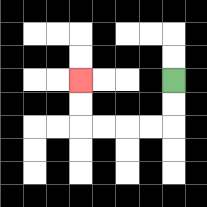{'start': '[7, 3]', 'end': '[3, 3]', 'path_directions': 'D,D,L,L,L,L,U,U', 'path_coordinates': '[[7, 3], [7, 4], [7, 5], [6, 5], [5, 5], [4, 5], [3, 5], [3, 4], [3, 3]]'}